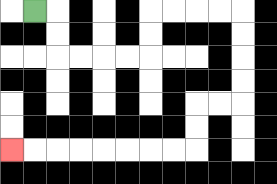{'start': '[1, 0]', 'end': '[0, 6]', 'path_directions': 'R,D,D,R,R,R,R,U,U,R,R,R,R,D,D,D,D,L,L,D,D,L,L,L,L,L,L,L,L', 'path_coordinates': '[[1, 0], [2, 0], [2, 1], [2, 2], [3, 2], [4, 2], [5, 2], [6, 2], [6, 1], [6, 0], [7, 0], [8, 0], [9, 0], [10, 0], [10, 1], [10, 2], [10, 3], [10, 4], [9, 4], [8, 4], [8, 5], [8, 6], [7, 6], [6, 6], [5, 6], [4, 6], [3, 6], [2, 6], [1, 6], [0, 6]]'}